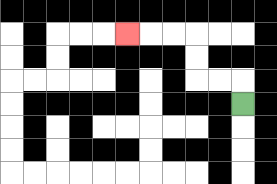{'start': '[10, 4]', 'end': '[5, 1]', 'path_directions': 'U,L,L,U,U,L,L,L', 'path_coordinates': '[[10, 4], [10, 3], [9, 3], [8, 3], [8, 2], [8, 1], [7, 1], [6, 1], [5, 1]]'}